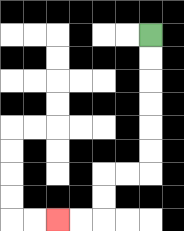{'start': '[6, 1]', 'end': '[2, 9]', 'path_directions': 'D,D,D,D,D,D,L,L,D,D,L,L', 'path_coordinates': '[[6, 1], [6, 2], [6, 3], [6, 4], [6, 5], [6, 6], [6, 7], [5, 7], [4, 7], [4, 8], [4, 9], [3, 9], [2, 9]]'}